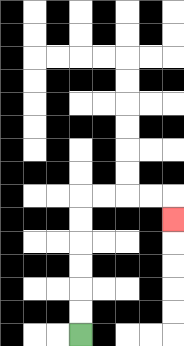{'start': '[3, 14]', 'end': '[7, 9]', 'path_directions': 'U,U,U,U,U,U,R,R,R,R,D', 'path_coordinates': '[[3, 14], [3, 13], [3, 12], [3, 11], [3, 10], [3, 9], [3, 8], [4, 8], [5, 8], [6, 8], [7, 8], [7, 9]]'}